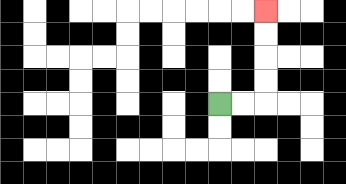{'start': '[9, 4]', 'end': '[11, 0]', 'path_directions': 'R,R,U,U,U,U', 'path_coordinates': '[[9, 4], [10, 4], [11, 4], [11, 3], [11, 2], [11, 1], [11, 0]]'}